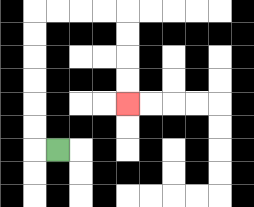{'start': '[2, 6]', 'end': '[5, 4]', 'path_directions': 'L,U,U,U,U,U,U,R,R,R,R,D,D,D,D', 'path_coordinates': '[[2, 6], [1, 6], [1, 5], [1, 4], [1, 3], [1, 2], [1, 1], [1, 0], [2, 0], [3, 0], [4, 0], [5, 0], [5, 1], [5, 2], [5, 3], [5, 4]]'}